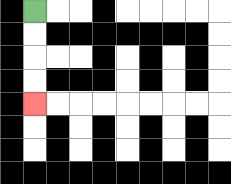{'start': '[1, 0]', 'end': '[1, 4]', 'path_directions': 'D,D,D,D', 'path_coordinates': '[[1, 0], [1, 1], [1, 2], [1, 3], [1, 4]]'}